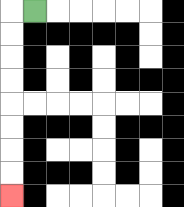{'start': '[1, 0]', 'end': '[0, 8]', 'path_directions': 'L,D,D,D,D,D,D,D,D', 'path_coordinates': '[[1, 0], [0, 0], [0, 1], [0, 2], [0, 3], [0, 4], [0, 5], [0, 6], [0, 7], [0, 8]]'}